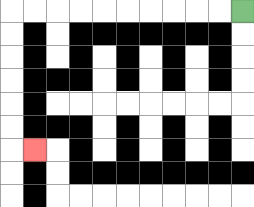{'start': '[10, 0]', 'end': '[1, 6]', 'path_directions': 'L,L,L,L,L,L,L,L,L,L,D,D,D,D,D,D,R', 'path_coordinates': '[[10, 0], [9, 0], [8, 0], [7, 0], [6, 0], [5, 0], [4, 0], [3, 0], [2, 0], [1, 0], [0, 0], [0, 1], [0, 2], [0, 3], [0, 4], [0, 5], [0, 6], [1, 6]]'}